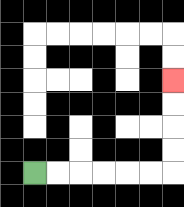{'start': '[1, 7]', 'end': '[7, 3]', 'path_directions': 'R,R,R,R,R,R,U,U,U,U', 'path_coordinates': '[[1, 7], [2, 7], [3, 7], [4, 7], [5, 7], [6, 7], [7, 7], [7, 6], [7, 5], [7, 4], [7, 3]]'}